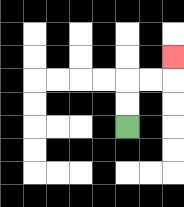{'start': '[5, 5]', 'end': '[7, 2]', 'path_directions': 'U,U,R,R,U', 'path_coordinates': '[[5, 5], [5, 4], [5, 3], [6, 3], [7, 3], [7, 2]]'}